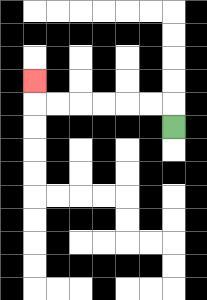{'start': '[7, 5]', 'end': '[1, 3]', 'path_directions': 'U,L,L,L,L,L,L,U', 'path_coordinates': '[[7, 5], [7, 4], [6, 4], [5, 4], [4, 4], [3, 4], [2, 4], [1, 4], [1, 3]]'}